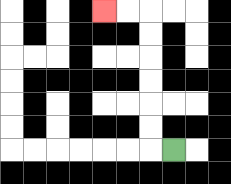{'start': '[7, 6]', 'end': '[4, 0]', 'path_directions': 'L,U,U,U,U,U,U,L,L', 'path_coordinates': '[[7, 6], [6, 6], [6, 5], [6, 4], [6, 3], [6, 2], [6, 1], [6, 0], [5, 0], [4, 0]]'}